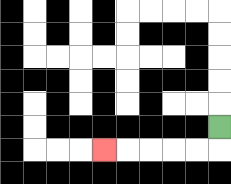{'start': '[9, 5]', 'end': '[4, 6]', 'path_directions': 'D,L,L,L,L,L', 'path_coordinates': '[[9, 5], [9, 6], [8, 6], [7, 6], [6, 6], [5, 6], [4, 6]]'}